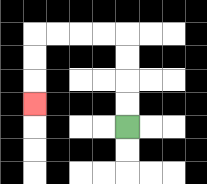{'start': '[5, 5]', 'end': '[1, 4]', 'path_directions': 'U,U,U,U,L,L,L,L,D,D,D', 'path_coordinates': '[[5, 5], [5, 4], [5, 3], [5, 2], [5, 1], [4, 1], [3, 1], [2, 1], [1, 1], [1, 2], [1, 3], [1, 4]]'}